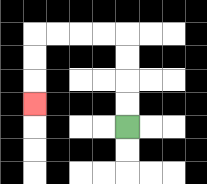{'start': '[5, 5]', 'end': '[1, 4]', 'path_directions': 'U,U,U,U,L,L,L,L,D,D,D', 'path_coordinates': '[[5, 5], [5, 4], [5, 3], [5, 2], [5, 1], [4, 1], [3, 1], [2, 1], [1, 1], [1, 2], [1, 3], [1, 4]]'}